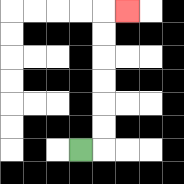{'start': '[3, 6]', 'end': '[5, 0]', 'path_directions': 'R,U,U,U,U,U,U,R', 'path_coordinates': '[[3, 6], [4, 6], [4, 5], [4, 4], [4, 3], [4, 2], [4, 1], [4, 0], [5, 0]]'}